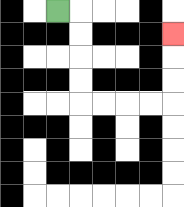{'start': '[2, 0]', 'end': '[7, 1]', 'path_directions': 'R,D,D,D,D,R,R,R,R,U,U,U', 'path_coordinates': '[[2, 0], [3, 0], [3, 1], [3, 2], [3, 3], [3, 4], [4, 4], [5, 4], [6, 4], [7, 4], [7, 3], [7, 2], [7, 1]]'}